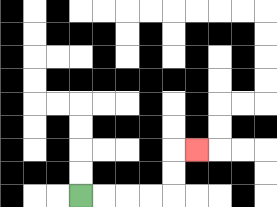{'start': '[3, 8]', 'end': '[8, 6]', 'path_directions': 'R,R,R,R,U,U,R', 'path_coordinates': '[[3, 8], [4, 8], [5, 8], [6, 8], [7, 8], [7, 7], [7, 6], [8, 6]]'}